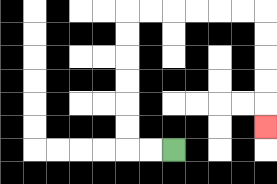{'start': '[7, 6]', 'end': '[11, 5]', 'path_directions': 'L,L,U,U,U,U,U,U,R,R,R,R,R,R,D,D,D,D,D', 'path_coordinates': '[[7, 6], [6, 6], [5, 6], [5, 5], [5, 4], [5, 3], [5, 2], [5, 1], [5, 0], [6, 0], [7, 0], [8, 0], [9, 0], [10, 0], [11, 0], [11, 1], [11, 2], [11, 3], [11, 4], [11, 5]]'}